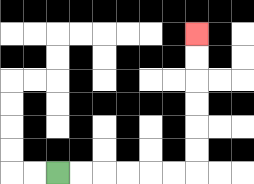{'start': '[2, 7]', 'end': '[8, 1]', 'path_directions': 'R,R,R,R,R,R,U,U,U,U,U,U', 'path_coordinates': '[[2, 7], [3, 7], [4, 7], [5, 7], [6, 7], [7, 7], [8, 7], [8, 6], [8, 5], [8, 4], [8, 3], [8, 2], [8, 1]]'}